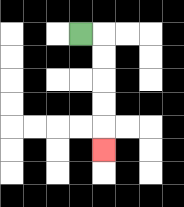{'start': '[3, 1]', 'end': '[4, 6]', 'path_directions': 'R,D,D,D,D,D', 'path_coordinates': '[[3, 1], [4, 1], [4, 2], [4, 3], [4, 4], [4, 5], [4, 6]]'}